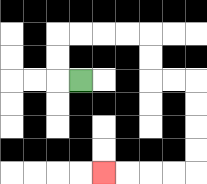{'start': '[3, 3]', 'end': '[4, 7]', 'path_directions': 'L,U,U,R,R,R,R,D,D,R,R,D,D,D,D,L,L,L,L', 'path_coordinates': '[[3, 3], [2, 3], [2, 2], [2, 1], [3, 1], [4, 1], [5, 1], [6, 1], [6, 2], [6, 3], [7, 3], [8, 3], [8, 4], [8, 5], [8, 6], [8, 7], [7, 7], [6, 7], [5, 7], [4, 7]]'}